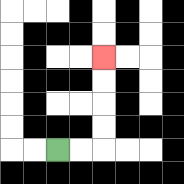{'start': '[2, 6]', 'end': '[4, 2]', 'path_directions': 'R,R,U,U,U,U', 'path_coordinates': '[[2, 6], [3, 6], [4, 6], [4, 5], [4, 4], [4, 3], [4, 2]]'}